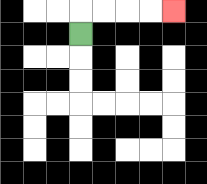{'start': '[3, 1]', 'end': '[7, 0]', 'path_directions': 'U,R,R,R,R', 'path_coordinates': '[[3, 1], [3, 0], [4, 0], [5, 0], [6, 0], [7, 0]]'}